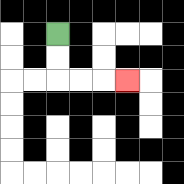{'start': '[2, 1]', 'end': '[5, 3]', 'path_directions': 'D,D,R,R,R', 'path_coordinates': '[[2, 1], [2, 2], [2, 3], [3, 3], [4, 3], [5, 3]]'}